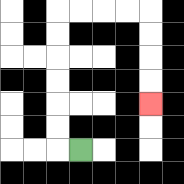{'start': '[3, 6]', 'end': '[6, 4]', 'path_directions': 'L,U,U,U,U,U,U,R,R,R,R,D,D,D,D', 'path_coordinates': '[[3, 6], [2, 6], [2, 5], [2, 4], [2, 3], [2, 2], [2, 1], [2, 0], [3, 0], [4, 0], [5, 0], [6, 0], [6, 1], [6, 2], [6, 3], [6, 4]]'}